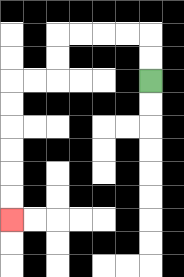{'start': '[6, 3]', 'end': '[0, 9]', 'path_directions': 'U,U,L,L,L,L,D,D,L,L,D,D,D,D,D,D', 'path_coordinates': '[[6, 3], [6, 2], [6, 1], [5, 1], [4, 1], [3, 1], [2, 1], [2, 2], [2, 3], [1, 3], [0, 3], [0, 4], [0, 5], [0, 6], [0, 7], [0, 8], [0, 9]]'}